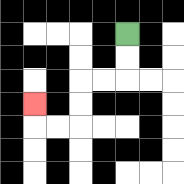{'start': '[5, 1]', 'end': '[1, 4]', 'path_directions': 'D,D,L,L,D,D,L,L,U', 'path_coordinates': '[[5, 1], [5, 2], [5, 3], [4, 3], [3, 3], [3, 4], [3, 5], [2, 5], [1, 5], [1, 4]]'}